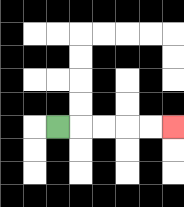{'start': '[2, 5]', 'end': '[7, 5]', 'path_directions': 'R,R,R,R,R', 'path_coordinates': '[[2, 5], [3, 5], [4, 5], [5, 5], [6, 5], [7, 5]]'}